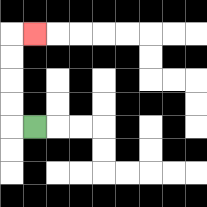{'start': '[1, 5]', 'end': '[1, 1]', 'path_directions': 'L,U,U,U,U,R', 'path_coordinates': '[[1, 5], [0, 5], [0, 4], [0, 3], [0, 2], [0, 1], [1, 1]]'}